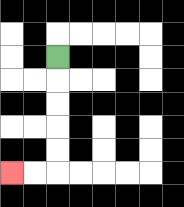{'start': '[2, 2]', 'end': '[0, 7]', 'path_directions': 'D,D,D,D,D,L,L', 'path_coordinates': '[[2, 2], [2, 3], [2, 4], [2, 5], [2, 6], [2, 7], [1, 7], [0, 7]]'}